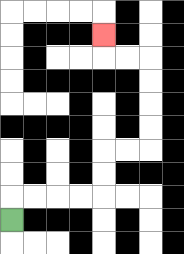{'start': '[0, 9]', 'end': '[4, 1]', 'path_directions': 'U,R,R,R,R,U,U,R,R,U,U,U,U,L,L,U', 'path_coordinates': '[[0, 9], [0, 8], [1, 8], [2, 8], [3, 8], [4, 8], [4, 7], [4, 6], [5, 6], [6, 6], [6, 5], [6, 4], [6, 3], [6, 2], [5, 2], [4, 2], [4, 1]]'}